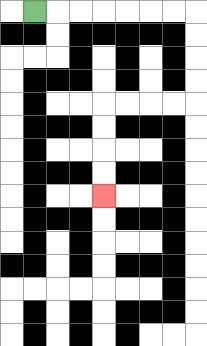{'start': '[1, 0]', 'end': '[4, 8]', 'path_directions': 'R,R,R,R,R,R,R,D,D,D,D,L,L,L,L,D,D,D,D', 'path_coordinates': '[[1, 0], [2, 0], [3, 0], [4, 0], [5, 0], [6, 0], [7, 0], [8, 0], [8, 1], [8, 2], [8, 3], [8, 4], [7, 4], [6, 4], [5, 4], [4, 4], [4, 5], [4, 6], [4, 7], [4, 8]]'}